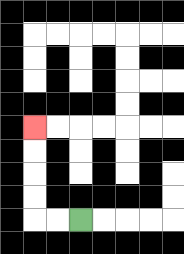{'start': '[3, 9]', 'end': '[1, 5]', 'path_directions': 'L,L,U,U,U,U', 'path_coordinates': '[[3, 9], [2, 9], [1, 9], [1, 8], [1, 7], [1, 6], [1, 5]]'}